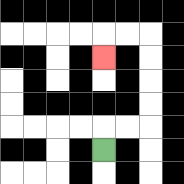{'start': '[4, 6]', 'end': '[4, 2]', 'path_directions': 'U,R,R,U,U,U,U,L,L,D', 'path_coordinates': '[[4, 6], [4, 5], [5, 5], [6, 5], [6, 4], [6, 3], [6, 2], [6, 1], [5, 1], [4, 1], [4, 2]]'}